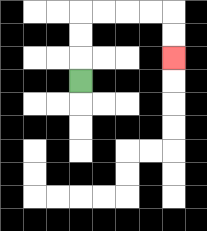{'start': '[3, 3]', 'end': '[7, 2]', 'path_directions': 'U,U,U,R,R,R,R,D,D', 'path_coordinates': '[[3, 3], [3, 2], [3, 1], [3, 0], [4, 0], [5, 0], [6, 0], [7, 0], [7, 1], [7, 2]]'}